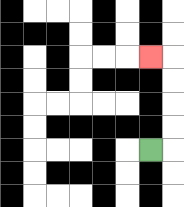{'start': '[6, 6]', 'end': '[6, 2]', 'path_directions': 'R,U,U,U,U,L', 'path_coordinates': '[[6, 6], [7, 6], [7, 5], [7, 4], [7, 3], [7, 2], [6, 2]]'}